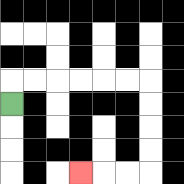{'start': '[0, 4]', 'end': '[3, 7]', 'path_directions': 'U,R,R,R,R,R,R,D,D,D,D,L,L,L', 'path_coordinates': '[[0, 4], [0, 3], [1, 3], [2, 3], [3, 3], [4, 3], [5, 3], [6, 3], [6, 4], [6, 5], [6, 6], [6, 7], [5, 7], [4, 7], [3, 7]]'}